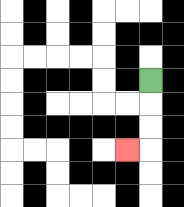{'start': '[6, 3]', 'end': '[5, 6]', 'path_directions': 'D,D,D,L', 'path_coordinates': '[[6, 3], [6, 4], [6, 5], [6, 6], [5, 6]]'}